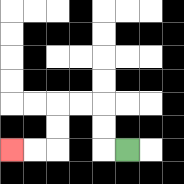{'start': '[5, 6]', 'end': '[0, 6]', 'path_directions': 'L,U,U,L,L,D,D,L,L', 'path_coordinates': '[[5, 6], [4, 6], [4, 5], [4, 4], [3, 4], [2, 4], [2, 5], [2, 6], [1, 6], [0, 6]]'}